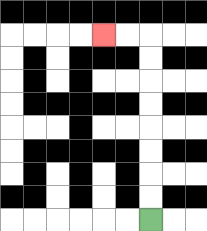{'start': '[6, 9]', 'end': '[4, 1]', 'path_directions': 'U,U,U,U,U,U,U,U,L,L', 'path_coordinates': '[[6, 9], [6, 8], [6, 7], [6, 6], [6, 5], [6, 4], [6, 3], [6, 2], [6, 1], [5, 1], [4, 1]]'}